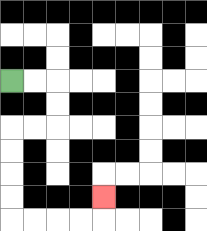{'start': '[0, 3]', 'end': '[4, 8]', 'path_directions': 'R,R,D,D,L,L,D,D,D,D,R,R,R,R,U', 'path_coordinates': '[[0, 3], [1, 3], [2, 3], [2, 4], [2, 5], [1, 5], [0, 5], [0, 6], [0, 7], [0, 8], [0, 9], [1, 9], [2, 9], [3, 9], [4, 9], [4, 8]]'}